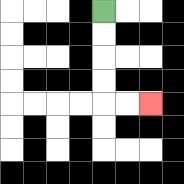{'start': '[4, 0]', 'end': '[6, 4]', 'path_directions': 'D,D,D,D,R,R', 'path_coordinates': '[[4, 0], [4, 1], [4, 2], [4, 3], [4, 4], [5, 4], [6, 4]]'}